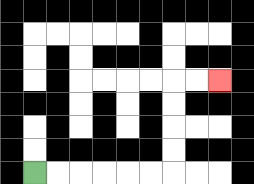{'start': '[1, 7]', 'end': '[9, 3]', 'path_directions': 'R,R,R,R,R,R,U,U,U,U,R,R', 'path_coordinates': '[[1, 7], [2, 7], [3, 7], [4, 7], [5, 7], [6, 7], [7, 7], [7, 6], [7, 5], [7, 4], [7, 3], [8, 3], [9, 3]]'}